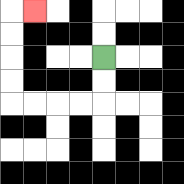{'start': '[4, 2]', 'end': '[1, 0]', 'path_directions': 'D,D,L,L,L,L,U,U,U,U,R', 'path_coordinates': '[[4, 2], [4, 3], [4, 4], [3, 4], [2, 4], [1, 4], [0, 4], [0, 3], [0, 2], [0, 1], [0, 0], [1, 0]]'}